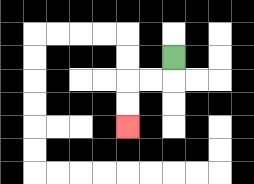{'start': '[7, 2]', 'end': '[5, 5]', 'path_directions': 'D,L,L,D,D', 'path_coordinates': '[[7, 2], [7, 3], [6, 3], [5, 3], [5, 4], [5, 5]]'}